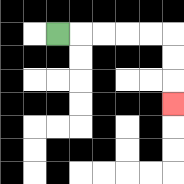{'start': '[2, 1]', 'end': '[7, 4]', 'path_directions': 'R,R,R,R,R,D,D,D', 'path_coordinates': '[[2, 1], [3, 1], [4, 1], [5, 1], [6, 1], [7, 1], [7, 2], [7, 3], [7, 4]]'}